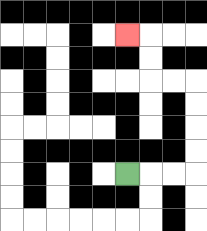{'start': '[5, 7]', 'end': '[5, 1]', 'path_directions': 'R,R,R,U,U,U,U,L,L,U,U,L', 'path_coordinates': '[[5, 7], [6, 7], [7, 7], [8, 7], [8, 6], [8, 5], [8, 4], [8, 3], [7, 3], [6, 3], [6, 2], [6, 1], [5, 1]]'}